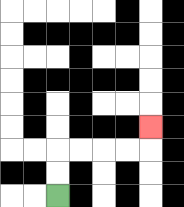{'start': '[2, 8]', 'end': '[6, 5]', 'path_directions': 'U,U,R,R,R,R,U', 'path_coordinates': '[[2, 8], [2, 7], [2, 6], [3, 6], [4, 6], [5, 6], [6, 6], [6, 5]]'}